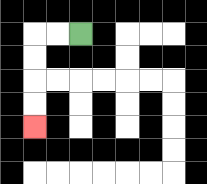{'start': '[3, 1]', 'end': '[1, 5]', 'path_directions': 'L,L,D,D,D,D', 'path_coordinates': '[[3, 1], [2, 1], [1, 1], [1, 2], [1, 3], [1, 4], [1, 5]]'}